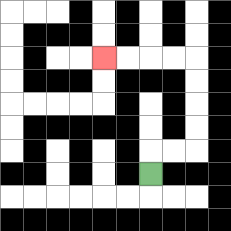{'start': '[6, 7]', 'end': '[4, 2]', 'path_directions': 'U,R,R,U,U,U,U,L,L,L,L', 'path_coordinates': '[[6, 7], [6, 6], [7, 6], [8, 6], [8, 5], [8, 4], [8, 3], [8, 2], [7, 2], [6, 2], [5, 2], [4, 2]]'}